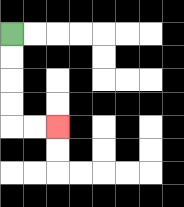{'start': '[0, 1]', 'end': '[2, 5]', 'path_directions': 'D,D,D,D,R,R', 'path_coordinates': '[[0, 1], [0, 2], [0, 3], [0, 4], [0, 5], [1, 5], [2, 5]]'}